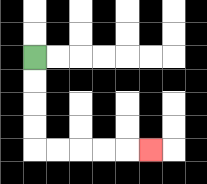{'start': '[1, 2]', 'end': '[6, 6]', 'path_directions': 'D,D,D,D,R,R,R,R,R', 'path_coordinates': '[[1, 2], [1, 3], [1, 4], [1, 5], [1, 6], [2, 6], [3, 6], [4, 6], [5, 6], [6, 6]]'}